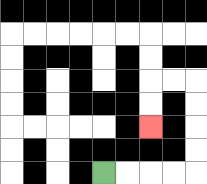{'start': '[4, 7]', 'end': '[6, 5]', 'path_directions': 'R,R,R,R,U,U,U,U,L,L,D,D', 'path_coordinates': '[[4, 7], [5, 7], [6, 7], [7, 7], [8, 7], [8, 6], [8, 5], [8, 4], [8, 3], [7, 3], [6, 3], [6, 4], [6, 5]]'}